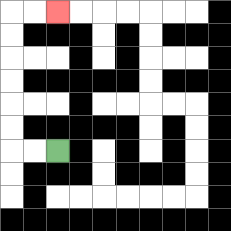{'start': '[2, 6]', 'end': '[2, 0]', 'path_directions': 'L,L,U,U,U,U,U,U,R,R', 'path_coordinates': '[[2, 6], [1, 6], [0, 6], [0, 5], [0, 4], [0, 3], [0, 2], [0, 1], [0, 0], [1, 0], [2, 0]]'}